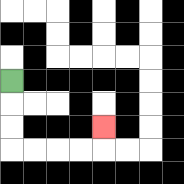{'start': '[0, 3]', 'end': '[4, 5]', 'path_directions': 'D,D,D,R,R,R,R,U', 'path_coordinates': '[[0, 3], [0, 4], [0, 5], [0, 6], [1, 6], [2, 6], [3, 6], [4, 6], [4, 5]]'}